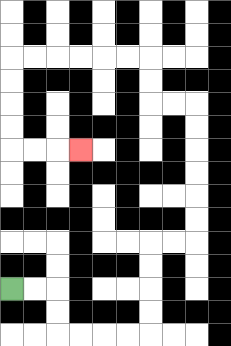{'start': '[0, 12]', 'end': '[3, 6]', 'path_directions': 'R,R,D,D,R,R,R,R,U,U,U,U,R,R,U,U,U,U,U,U,L,L,U,U,L,L,L,L,L,L,D,D,D,D,R,R,R', 'path_coordinates': '[[0, 12], [1, 12], [2, 12], [2, 13], [2, 14], [3, 14], [4, 14], [5, 14], [6, 14], [6, 13], [6, 12], [6, 11], [6, 10], [7, 10], [8, 10], [8, 9], [8, 8], [8, 7], [8, 6], [8, 5], [8, 4], [7, 4], [6, 4], [6, 3], [6, 2], [5, 2], [4, 2], [3, 2], [2, 2], [1, 2], [0, 2], [0, 3], [0, 4], [0, 5], [0, 6], [1, 6], [2, 6], [3, 6]]'}